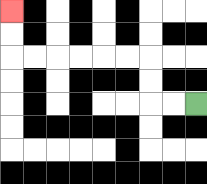{'start': '[8, 4]', 'end': '[0, 0]', 'path_directions': 'L,L,U,U,L,L,L,L,L,L,U,U', 'path_coordinates': '[[8, 4], [7, 4], [6, 4], [6, 3], [6, 2], [5, 2], [4, 2], [3, 2], [2, 2], [1, 2], [0, 2], [0, 1], [0, 0]]'}